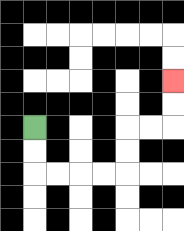{'start': '[1, 5]', 'end': '[7, 3]', 'path_directions': 'D,D,R,R,R,R,U,U,R,R,U,U', 'path_coordinates': '[[1, 5], [1, 6], [1, 7], [2, 7], [3, 7], [4, 7], [5, 7], [5, 6], [5, 5], [6, 5], [7, 5], [7, 4], [7, 3]]'}